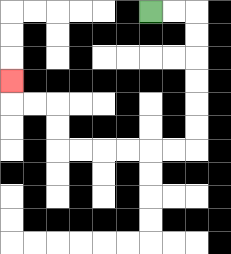{'start': '[6, 0]', 'end': '[0, 3]', 'path_directions': 'R,R,D,D,D,D,D,D,L,L,L,L,L,L,U,U,L,L,U', 'path_coordinates': '[[6, 0], [7, 0], [8, 0], [8, 1], [8, 2], [8, 3], [8, 4], [8, 5], [8, 6], [7, 6], [6, 6], [5, 6], [4, 6], [3, 6], [2, 6], [2, 5], [2, 4], [1, 4], [0, 4], [0, 3]]'}